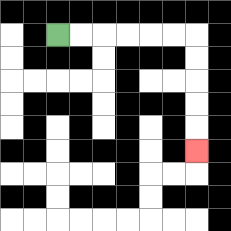{'start': '[2, 1]', 'end': '[8, 6]', 'path_directions': 'R,R,R,R,R,R,D,D,D,D,D', 'path_coordinates': '[[2, 1], [3, 1], [4, 1], [5, 1], [6, 1], [7, 1], [8, 1], [8, 2], [8, 3], [8, 4], [8, 5], [8, 6]]'}